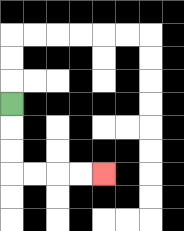{'start': '[0, 4]', 'end': '[4, 7]', 'path_directions': 'D,D,D,R,R,R,R', 'path_coordinates': '[[0, 4], [0, 5], [0, 6], [0, 7], [1, 7], [2, 7], [3, 7], [4, 7]]'}